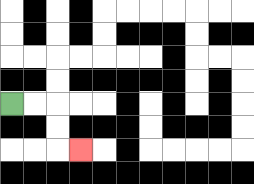{'start': '[0, 4]', 'end': '[3, 6]', 'path_directions': 'R,R,D,D,R', 'path_coordinates': '[[0, 4], [1, 4], [2, 4], [2, 5], [2, 6], [3, 6]]'}